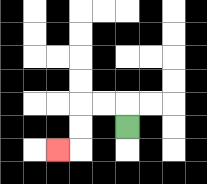{'start': '[5, 5]', 'end': '[2, 6]', 'path_directions': 'U,L,L,D,D,L', 'path_coordinates': '[[5, 5], [5, 4], [4, 4], [3, 4], [3, 5], [3, 6], [2, 6]]'}